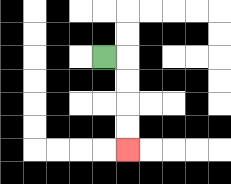{'start': '[4, 2]', 'end': '[5, 6]', 'path_directions': 'R,D,D,D,D', 'path_coordinates': '[[4, 2], [5, 2], [5, 3], [5, 4], [5, 5], [5, 6]]'}